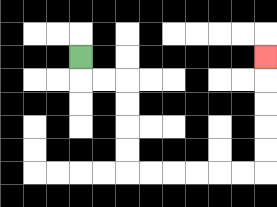{'start': '[3, 2]', 'end': '[11, 2]', 'path_directions': 'D,R,R,D,D,D,D,R,R,R,R,R,R,U,U,U,U,U', 'path_coordinates': '[[3, 2], [3, 3], [4, 3], [5, 3], [5, 4], [5, 5], [5, 6], [5, 7], [6, 7], [7, 7], [8, 7], [9, 7], [10, 7], [11, 7], [11, 6], [11, 5], [11, 4], [11, 3], [11, 2]]'}